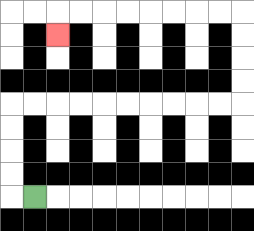{'start': '[1, 8]', 'end': '[2, 1]', 'path_directions': 'L,U,U,U,U,R,R,R,R,R,R,R,R,R,R,U,U,U,U,L,L,L,L,L,L,L,L,D', 'path_coordinates': '[[1, 8], [0, 8], [0, 7], [0, 6], [0, 5], [0, 4], [1, 4], [2, 4], [3, 4], [4, 4], [5, 4], [6, 4], [7, 4], [8, 4], [9, 4], [10, 4], [10, 3], [10, 2], [10, 1], [10, 0], [9, 0], [8, 0], [7, 0], [6, 0], [5, 0], [4, 0], [3, 0], [2, 0], [2, 1]]'}